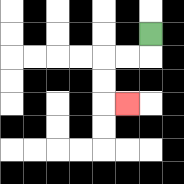{'start': '[6, 1]', 'end': '[5, 4]', 'path_directions': 'D,L,L,D,D,R', 'path_coordinates': '[[6, 1], [6, 2], [5, 2], [4, 2], [4, 3], [4, 4], [5, 4]]'}